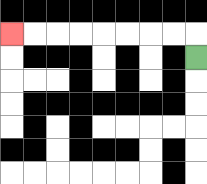{'start': '[8, 2]', 'end': '[0, 1]', 'path_directions': 'U,L,L,L,L,L,L,L,L', 'path_coordinates': '[[8, 2], [8, 1], [7, 1], [6, 1], [5, 1], [4, 1], [3, 1], [2, 1], [1, 1], [0, 1]]'}